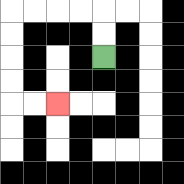{'start': '[4, 2]', 'end': '[2, 4]', 'path_directions': 'U,U,L,L,L,L,D,D,D,D,R,R', 'path_coordinates': '[[4, 2], [4, 1], [4, 0], [3, 0], [2, 0], [1, 0], [0, 0], [0, 1], [0, 2], [0, 3], [0, 4], [1, 4], [2, 4]]'}